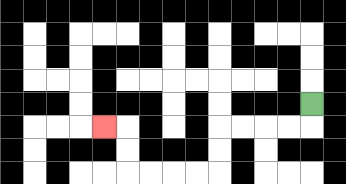{'start': '[13, 4]', 'end': '[4, 5]', 'path_directions': 'D,L,L,L,L,D,D,L,L,L,L,U,U,L', 'path_coordinates': '[[13, 4], [13, 5], [12, 5], [11, 5], [10, 5], [9, 5], [9, 6], [9, 7], [8, 7], [7, 7], [6, 7], [5, 7], [5, 6], [5, 5], [4, 5]]'}